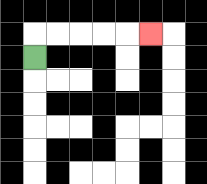{'start': '[1, 2]', 'end': '[6, 1]', 'path_directions': 'U,R,R,R,R,R', 'path_coordinates': '[[1, 2], [1, 1], [2, 1], [3, 1], [4, 1], [5, 1], [6, 1]]'}